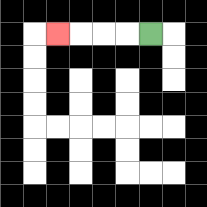{'start': '[6, 1]', 'end': '[2, 1]', 'path_directions': 'L,L,L,L', 'path_coordinates': '[[6, 1], [5, 1], [4, 1], [3, 1], [2, 1]]'}